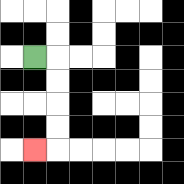{'start': '[1, 2]', 'end': '[1, 6]', 'path_directions': 'R,D,D,D,D,L', 'path_coordinates': '[[1, 2], [2, 2], [2, 3], [2, 4], [2, 5], [2, 6], [1, 6]]'}